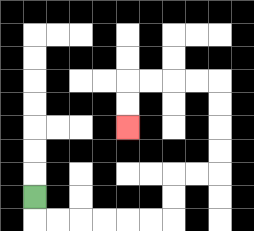{'start': '[1, 8]', 'end': '[5, 5]', 'path_directions': 'D,R,R,R,R,R,R,U,U,R,R,U,U,U,U,L,L,L,L,D,D', 'path_coordinates': '[[1, 8], [1, 9], [2, 9], [3, 9], [4, 9], [5, 9], [6, 9], [7, 9], [7, 8], [7, 7], [8, 7], [9, 7], [9, 6], [9, 5], [9, 4], [9, 3], [8, 3], [7, 3], [6, 3], [5, 3], [5, 4], [5, 5]]'}